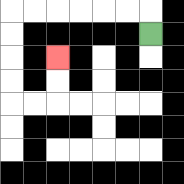{'start': '[6, 1]', 'end': '[2, 2]', 'path_directions': 'U,L,L,L,L,L,L,D,D,D,D,R,R,U,U', 'path_coordinates': '[[6, 1], [6, 0], [5, 0], [4, 0], [3, 0], [2, 0], [1, 0], [0, 0], [0, 1], [0, 2], [0, 3], [0, 4], [1, 4], [2, 4], [2, 3], [2, 2]]'}